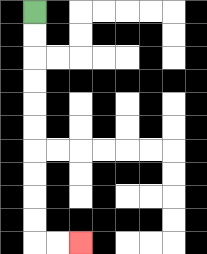{'start': '[1, 0]', 'end': '[3, 10]', 'path_directions': 'D,D,D,D,D,D,D,D,D,D,R,R', 'path_coordinates': '[[1, 0], [1, 1], [1, 2], [1, 3], [1, 4], [1, 5], [1, 6], [1, 7], [1, 8], [1, 9], [1, 10], [2, 10], [3, 10]]'}